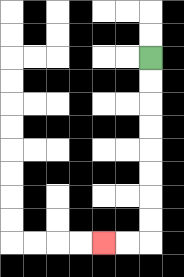{'start': '[6, 2]', 'end': '[4, 10]', 'path_directions': 'D,D,D,D,D,D,D,D,L,L', 'path_coordinates': '[[6, 2], [6, 3], [6, 4], [6, 5], [6, 6], [6, 7], [6, 8], [6, 9], [6, 10], [5, 10], [4, 10]]'}